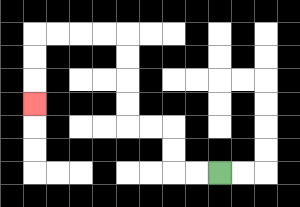{'start': '[9, 7]', 'end': '[1, 4]', 'path_directions': 'L,L,U,U,L,L,U,U,U,U,L,L,L,L,D,D,D', 'path_coordinates': '[[9, 7], [8, 7], [7, 7], [7, 6], [7, 5], [6, 5], [5, 5], [5, 4], [5, 3], [5, 2], [5, 1], [4, 1], [3, 1], [2, 1], [1, 1], [1, 2], [1, 3], [1, 4]]'}